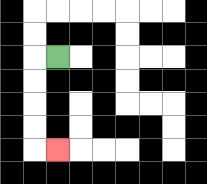{'start': '[2, 2]', 'end': '[2, 6]', 'path_directions': 'L,D,D,D,D,R', 'path_coordinates': '[[2, 2], [1, 2], [1, 3], [1, 4], [1, 5], [1, 6], [2, 6]]'}